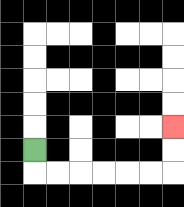{'start': '[1, 6]', 'end': '[7, 5]', 'path_directions': 'D,R,R,R,R,R,R,U,U', 'path_coordinates': '[[1, 6], [1, 7], [2, 7], [3, 7], [4, 7], [5, 7], [6, 7], [7, 7], [7, 6], [7, 5]]'}